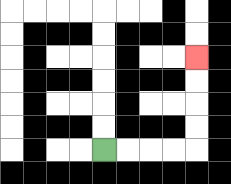{'start': '[4, 6]', 'end': '[8, 2]', 'path_directions': 'R,R,R,R,U,U,U,U', 'path_coordinates': '[[4, 6], [5, 6], [6, 6], [7, 6], [8, 6], [8, 5], [8, 4], [8, 3], [8, 2]]'}